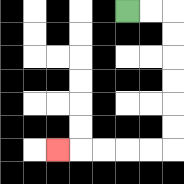{'start': '[5, 0]', 'end': '[2, 6]', 'path_directions': 'R,R,D,D,D,D,D,D,L,L,L,L,L', 'path_coordinates': '[[5, 0], [6, 0], [7, 0], [7, 1], [7, 2], [7, 3], [7, 4], [7, 5], [7, 6], [6, 6], [5, 6], [4, 6], [3, 6], [2, 6]]'}